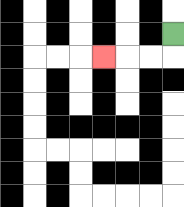{'start': '[7, 1]', 'end': '[4, 2]', 'path_directions': 'D,L,L,L', 'path_coordinates': '[[7, 1], [7, 2], [6, 2], [5, 2], [4, 2]]'}